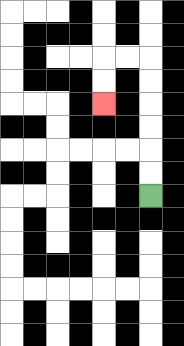{'start': '[6, 8]', 'end': '[4, 4]', 'path_directions': 'U,U,U,U,U,U,L,L,D,D', 'path_coordinates': '[[6, 8], [6, 7], [6, 6], [6, 5], [6, 4], [6, 3], [6, 2], [5, 2], [4, 2], [4, 3], [4, 4]]'}